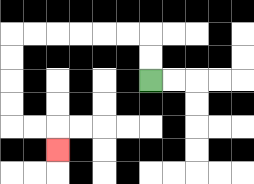{'start': '[6, 3]', 'end': '[2, 6]', 'path_directions': 'U,U,L,L,L,L,L,L,D,D,D,D,R,R,D', 'path_coordinates': '[[6, 3], [6, 2], [6, 1], [5, 1], [4, 1], [3, 1], [2, 1], [1, 1], [0, 1], [0, 2], [0, 3], [0, 4], [0, 5], [1, 5], [2, 5], [2, 6]]'}